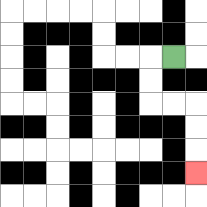{'start': '[7, 2]', 'end': '[8, 7]', 'path_directions': 'L,D,D,R,R,D,D,D', 'path_coordinates': '[[7, 2], [6, 2], [6, 3], [6, 4], [7, 4], [8, 4], [8, 5], [8, 6], [8, 7]]'}